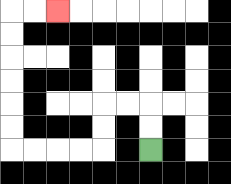{'start': '[6, 6]', 'end': '[2, 0]', 'path_directions': 'U,U,L,L,D,D,L,L,L,L,U,U,U,U,U,U,R,R', 'path_coordinates': '[[6, 6], [6, 5], [6, 4], [5, 4], [4, 4], [4, 5], [4, 6], [3, 6], [2, 6], [1, 6], [0, 6], [0, 5], [0, 4], [0, 3], [0, 2], [0, 1], [0, 0], [1, 0], [2, 0]]'}